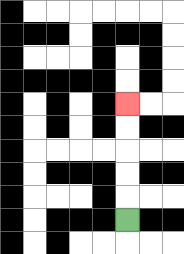{'start': '[5, 9]', 'end': '[5, 4]', 'path_directions': 'U,U,U,U,U', 'path_coordinates': '[[5, 9], [5, 8], [5, 7], [5, 6], [5, 5], [5, 4]]'}